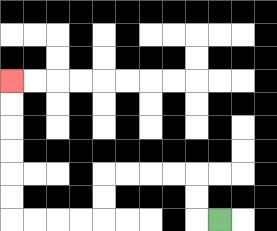{'start': '[9, 9]', 'end': '[0, 3]', 'path_directions': 'L,U,U,L,L,L,L,D,D,L,L,L,L,U,U,U,U,U,U', 'path_coordinates': '[[9, 9], [8, 9], [8, 8], [8, 7], [7, 7], [6, 7], [5, 7], [4, 7], [4, 8], [4, 9], [3, 9], [2, 9], [1, 9], [0, 9], [0, 8], [0, 7], [0, 6], [0, 5], [0, 4], [0, 3]]'}